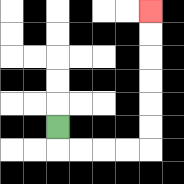{'start': '[2, 5]', 'end': '[6, 0]', 'path_directions': 'D,R,R,R,R,U,U,U,U,U,U', 'path_coordinates': '[[2, 5], [2, 6], [3, 6], [4, 6], [5, 6], [6, 6], [6, 5], [6, 4], [6, 3], [6, 2], [6, 1], [6, 0]]'}